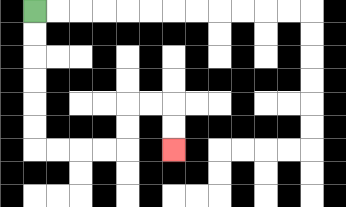{'start': '[1, 0]', 'end': '[7, 6]', 'path_directions': 'D,D,D,D,D,D,R,R,R,R,U,U,R,R,D,D', 'path_coordinates': '[[1, 0], [1, 1], [1, 2], [1, 3], [1, 4], [1, 5], [1, 6], [2, 6], [3, 6], [4, 6], [5, 6], [5, 5], [5, 4], [6, 4], [7, 4], [7, 5], [7, 6]]'}